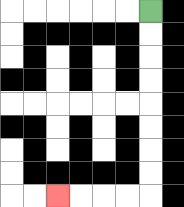{'start': '[6, 0]', 'end': '[2, 8]', 'path_directions': 'D,D,D,D,D,D,D,D,L,L,L,L', 'path_coordinates': '[[6, 0], [6, 1], [6, 2], [6, 3], [6, 4], [6, 5], [6, 6], [6, 7], [6, 8], [5, 8], [4, 8], [3, 8], [2, 8]]'}